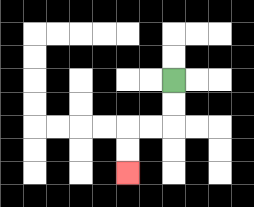{'start': '[7, 3]', 'end': '[5, 7]', 'path_directions': 'D,D,L,L,D,D', 'path_coordinates': '[[7, 3], [7, 4], [7, 5], [6, 5], [5, 5], [5, 6], [5, 7]]'}